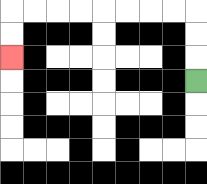{'start': '[8, 3]', 'end': '[0, 2]', 'path_directions': 'U,U,U,L,L,L,L,L,L,L,L,D,D', 'path_coordinates': '[[8, 3], [8, 2], [8, 1], [8, 0], [7, 0], [6, 0], [5, 0], [4, 0], [3, 0], [2, 0], [1, 0], [0, 0], [0, 1], [0, 2]]'}